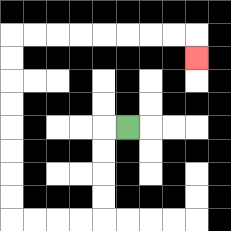{'start': '[5, 5]', 'end': '[8, 2]', 'path_directions': 'L,D,D,D,D,L,L,L,L,U,U,U,U,U,U,U,U,R,R,R,R,R,R,R,R,D', 'path_coordinates': '[[5, 5], [4, 5], [4, 6], [4, 7], [4, 8], [4, 9], [3, 9], [2, 9], [1, 9], [0, 9], [0, 8], [0, 7], [0, 6], [0, 5], [0, 4], [0, 3], [0, 2], [0, 1], [1, 1], [2, 1], [3, 1], [4, 1], [5, 1], [6, 1], [7, 1], [8, 1], [8, 2]]'}